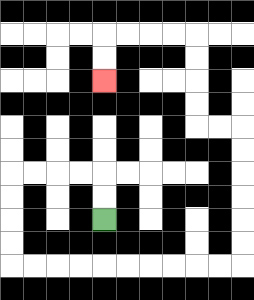{'start': '[4, 9]', 'end': '[4, 3]', 'path_directions': 'U,U,L,L,L,L,D,D,D,D,R,R,R,R,R,R,R,R,R,R,U,U,U,U,U,U,L,L,U,U,U,U,L,L,L,L,D,D', 'path_coordinates': '[[4, 9], [4, 8], [4, 7], [3, 7], [2, 7], [1, 7], [0, 7], [0, 8], [0, 9], [0, 10], [0, 11], [1, 11], [2, 11], [3, 11], [4, 11], [5, 11], [6, 11], [7, 11], [8, 11], [9, 11], [10, 11], [10, 10], [10, 9], [10, 8], [10, 7], [10, 6], [10, 5], [9, 5], [8, 5], [8, 4], [8, 3], [8, 2], [8, 1], [7, 1], [6, 1], [5, 1], [4, 1], [4, 2], [4, 3]]'}